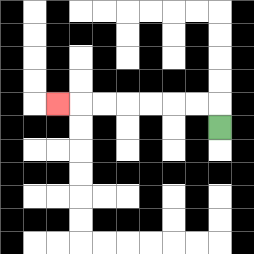{'start': '[9, 5]', 'end': '[2, 4]', 'path_directions': 'U,L,L,L,L,L,L,L', 'path_coordinates': '[[9, 5], [9, 4], [8, 4], [7, 4], [6, 4], [5, 4], [4, 4], [3, 4], [2, 4]]'}